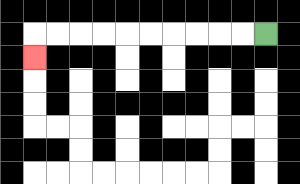{'start': '[11, 1]', 'end': '[1, 2]', 'path_directions': 'L,L,L,L,L,L,L,L,L,L,D', 'path_coordinates': '[[11, 1], [10, 1], [9, 1], [8, 1], [7, 1], [6, 1], [5, 1], [4, 1], [3, 1], [2, 1], [1, 1], [1, 2]]'}